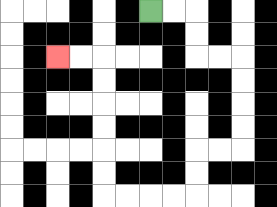{'start': '[6, 0]', 'end': '[2, 2]', 'path_directions': 'R,R,D,D,R,R,D,D,D,D,L,L,D,D,L,L,L,L,U,U,U,U,U,U,L,L', 'path_coordinates': '[[6, 0], [7, 0], [8, 0], [8, 1], [8, 2], [9, 2], [10, 2], [10, 3], [10, 4], [10, 5], [10, 6], [9, 6], [8, 6], [8, 7], [8, 8], [7, 8], [6, 8], [5, 8], [4, 8], [4, 7], [4, 6], [4, 5], [4, 4], [4, 3], [4, 2], [3, 2], [2, 2]]'}